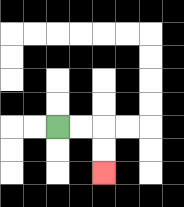{'start': '[2, 5]', 'end': '[4, 7]', 'path_directions': 'R,R,D,D', 'path_coordinates': '[[2, 5], [3, 5], [4, 5], [4, 6], [4, 7]]'}